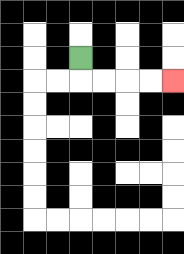{'start': '[3, 2]', 'end': '[7, 3]', 'path_directions': 'D,R,R,R,R', 'path_coordinates': '[[3, 2], [3, 3], [4, 3], [5, 3], [6, 3], [7, 3]]'}